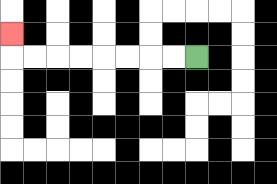{'start': '[8, 2]', 'end': '[0, 1]', 'path_directions': 'L,L,L,L,L,L,L,L,U', 'path_coordinates': '[[8, 2], [7, 2], [6, 2], [5, 2], [4, 2], [3, 2], [2, 2], [1, 2], [0, 2], [0, 1]]'}